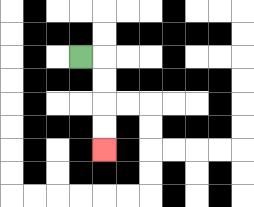{'start': '[3, 2]', 'end': '[4, 6]', 'path_directions': 'R,D,D,D,D', 'path_coordinates': '[[3, 2], [4, 2], [4, 3], [4, 4], [4, 5], [4, 6]]'}